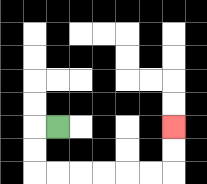{'start': '[2, 5]', 'end': '[7, 5]', 'path_directions': 'L,D,D,R,R,R,R,R,R,U,U', 'path_coordinates': '[[2, 5], [1, 5], [1, 6], [1, 7], [2, 7], [3, 7], [4, 7], [5, 7], [6, 7], [7, 7], [7, 6], [7, 5]]'}